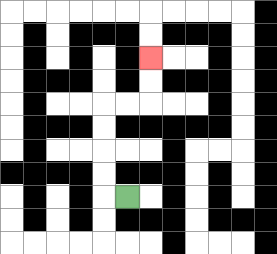{'start': '[5, 8]', 'end': '[6, 2]', 'path_directions': 'L,U,U,U,U,R,R,U,U', 'path_coordinates': '[[5, 8], [4, 8], [4, 7], [4, 6], [4, 5], [4, 4], [5, 4], [6, 4], [6, 3], [6, 2]]'}